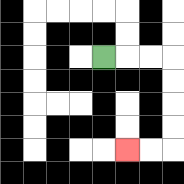{'start': '[4, 2]', 'end': '[5, 6]', 'path_directions': 'R,R,R,D,D,D,D,L,L', 'path_coordinates': '[[4, 2], [5, 2], [6, 2], [7, 2], [7, 3], [7, 4], [7, 5], [7, 6], [6, 6], [5, 6]]'}